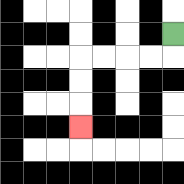{'start': '[7, 1]', 'end': '[3, 5]', 'path_directions': 'D,L,L,L,L,D,D,D', 'path_coordinates': '[[7, 1], [7, 2], [6, 2], [5, 2], [4, 2], [3, 2], [3, 3], [3, 4], [3, 5]]'}